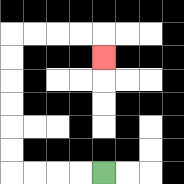{'start': '[4, 7]', 'end': '[4, 2]', 'path_directions': 'L,L,L,L,U,U,U,U,U,U,R,R,R,R,D', 'path_coordinates': '[[4, 7], [3, 7], [2, 7], [1, 7], [0, 7], [0, 6], [0, 5], [0, 4], [0, 3], [0, 2], [0, 1], [1, 1], [2, 1], [3, 1], [4, 1], [4, 2]]'}